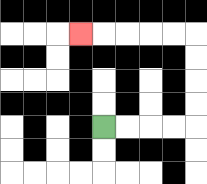{'start': '[4, 5]', 'end': '[3, 1]', 'path_directions': 'R,R,R,R,U,U,U,U,L,L,L,L,L', 'path_coordinates': '[[4, 5], [5, 5], [6, 5], [7, 5], [8, 5], [8, 4], [8, 3], [8, 2], [8, 1], [7, 1], [6, 1], [5, 1], [4, 1], [3, 1]]'}